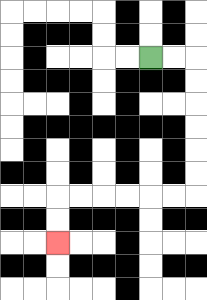{'start': '[6, 2]', 'end': '[2, 10]', 'path_directions': 'R,R,D,D,D,D,D,D,L,L,L,L,L,L,D,D', 'path_coordinates': '[[6, 2], [7, 2], [8, 2], [8, 3], [8, 4], [8, 5], [8, 6], [8, 7], [8, 8], [7, 8], [6, 8], [5, 8], [4, 8], [3, 8], [2, 8], [2, 9], [2, 10]]'}